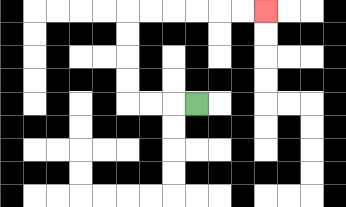{'start': '[8, 4]', 'end': '[11, 0]', 'path_directions': 'L,L,L,U,U,U,U,R,R,R,R,R,R', 'path_coordinates': '[[8, 4], [7, 4], [6, 4], [5, 4], [5, 3], [5, 2], [5, 1], [5, 0], [6, 0], [7, 0], [8, 0], [9, 0], [10, 0], [11, 0]]'}